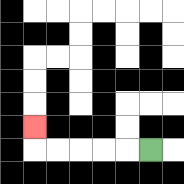{'start': '[6, 6]', 'end': '[1, 5]', 'path_directions': 'L,L,L,L,L,U', 'path_coordinates': '[[6, 6], [5, 6], [4, 6], [3, 6], [2, 6], [1, 6], [1, 5]]'}